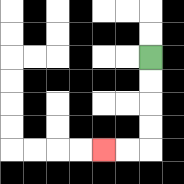{'start': '[6, 2]', 'end': '[4, 6]', 'path_directions': 'D,D,D,D,L,L', 'path_coordinates': '[[6, 2], [6, 3], [6, 4], [6, 5], [6, 6], [5, 6], [4, 6]]'}